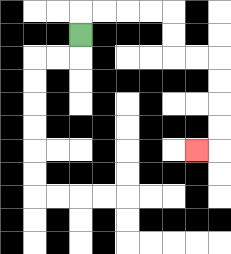{'start': '[3, 1]', 'end': '[8, 6]', 'path_directions': 'U,R,R,R,R,D,D,R,R,D,D,D,D,L', 'path_coordinates': '[[3, 1], [3, 0], [4, 0], [5, 0], [6, 0], [7, 0], [7, 1], [7, 2], [8, 2], [9, 2], [9, 3], [9, 4], [9, 5], [9, 6], [8, 6]]'}